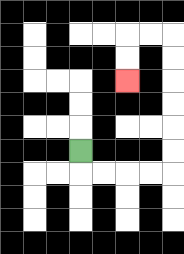{'start': '[3, 6]', 'end': '[5, 3]', 'path_directions': 'D,R,R,R,R,U,U,U,U,U,U,L,L,D,D', 'path_coordinates': '[[3, 6], [3, 7], [4, 7], [5, 7], [6, 7], [7, 7], [7, 6], [7, 5], [7, 4], [7, 3], [7, 2], [7, 1], [6, 1], [5, 1], [5, 2], [5, 3]]'}